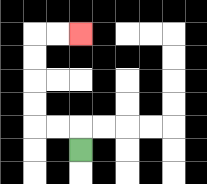{'start': '[3, 6]', 'end': '[3, 1]', 'path_directions': 'U,L,L,U,U,U,U,R,R', 'path_coordinates': '[[3, 6], [3, 5], [2, 5], [1, 5], [1, 4], [1, 3], [1, 2], [1, 1], [2, 1], [3, 1]]'}